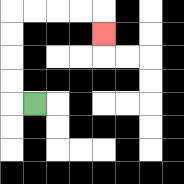{'start': '[1, 4]', 'end': '[4, 1]', 'path_directions': 'L,U,U,U,U,R,R,R,R,D', 'path_coordinates': '[[1, 4], [0, 4], [0, 3], [0, 2], [0, 1], [0, 0], [1, 0], [2, 0], [3, 0], [4, 0], [4, 1]]'}